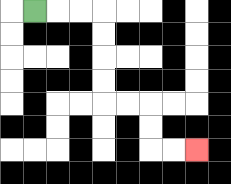{'start': '[1, 0]', 'end': '[8, 6]', 'path_directions': 'R,R,R,D,D,D,D,R,R,D,D,R,R', 'path_coordinates': '[[1, 0], [2, 0], [3, 0], [4, 0], [4, 1], [4, 2], [4, 3], [4, 4], [5, 4], [6, 4], [6, 5], [6, 6], [7, 6], [8, 6]]'}